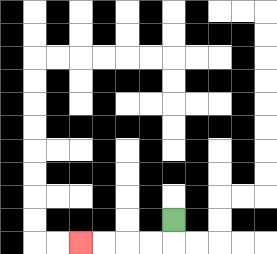{'start': '[7, 9]', 'end': '[3, 10]', 'path_directions': 'D,L,L,L,L', 'path_coordinates': '[[7, 9], [7, 10], [6, 10], [5, 10], [4, 10], [3, 10]]'}